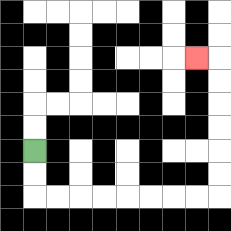{'start': '[1, 6]', 'end': '[8, 2]', 'path_directions': 'D,D,R,R,R,R,R,R,R,R,U,U,U,U,U,U,L', 'path_coordinates': '[[1, 6], [1, 7], [1, 8], [2, 8], [3, 8], [4, 8], [5, 8], [6, 8], [7, 8], [8, 8], [9, 8], [9, 7], [9, 6], [9, 5], [9, 4], [9, 3], [9, 2], [8, 2]]'}